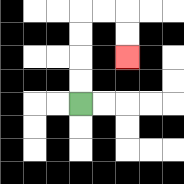{'start': '[3, 4]', 'end': '[5, 2]', 'path_directions': 'U,U,U,U,R,R,D,D', 'path_coordinates': '[[3, 4], [3, 3], [3, 2], [3, 1], [3, 0], [4, 0], [5, 0], [5, 1], [5, 2]]'}